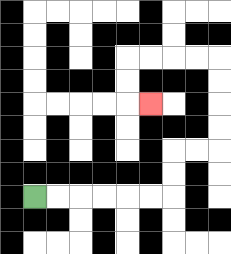{'start': '[1, 8]', 'end': '[6, 4]', 'path_directions': 'R,R,R,R,R,R,U,U,R,R,U,U,U,U,L,L,L,L,D,D,R', 'path_coordinates': '[[1, 8], [2, 8], [3, 8], [4, 8], [5, 8], [6, 8], [7, 8], [7, 7], [7, 6], [8, 6], [9, 6], [9, 5], [9, 4], [9, 3], [9, 2], [8, 2], [7, 2], [6, 2], [5, 2], [5, 3], [5, 4], [6, 4]]'}